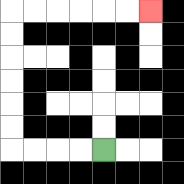{'start': '[4, 6]', 'end': '[6, 0]', 'path_directions': 'L,L,L,L,U,U,U,U,U,U,R,R,R,R,R,R', 'path_coordinates': '[[4, 6], [3, 6], [2, 6], [1, 6], [0, 6], [0, 5], [0, 4], [0, 3], [0, 2], [0, 1], [0, 0], [1, 0], [2, 0], [3, 0], [4, 0], [5, 0], [6, 0]]'}